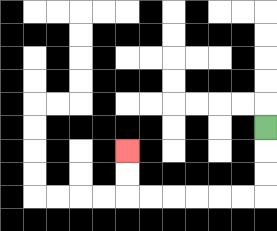{'start': '[11, 5]', 'end': '[5, 6]', 'path_directions': 'D,D,D,L,L,L,L,L,L,U,U', 'path_coordinates': '[[11, 5], [11, 6], [11, 7], [11, 8], [10, 8], [9, 8], [8, 8], [7, 8], [6, 8], [5, 8], [5, 7], [5, 6]]'}